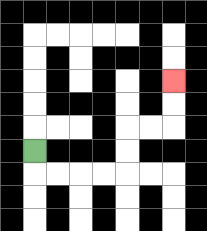{'start': '[1, 6]', 'end': '[7, 3]', 'path_directions': 'D,R,R,R,R,U,U,R,R,U,U', 'path_coordinates': '[[1, 6], [1, 7], [2, 7], [3, 7], [4, 7], [5, 7], [5, 6], [5, 5], [6, 5], [7, 5], [7, 4], [7, 3]]'}